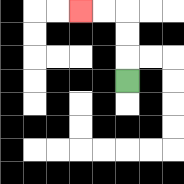{'start': '[5, 3]', 'end': '[3, 0]', 'path_directions': 'U,U,U,L,L', 'path_coordinates': '[[5, 3], [5, 2], [5, 1], [5, 0], [4, 0], [3, 0]]'}